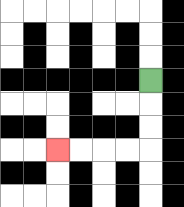{'start': '[6, 3]', 'end': '[2, 6]', 'path_directions': 'D,D,D,L,L,L,L', 'path_coordinates': '[[6, 3], [6, 4], [6, 5], [6, 6], [5, 6], [4, 6], [3, 6], [2, 6]]'}